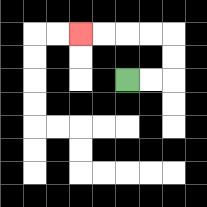{'start': '[5, 3]', 'end': '[3, 1]', 'path_directions': 'R,R,U,U,L,L,L,L', 'path_coordinates': '[[5, 3], [6, 3], [7, 3], [7, 2], [7, 1], [6, 1], [5, 1], [4, 1], [3, 1]]'}